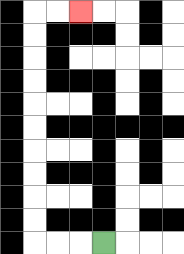{'start': '[4, 10]', 'end': '[3, 0]', 'path_directions': 'L,L,L,U,U,U,U,U,U,U,U,U,U,R,R', 'path_coordinates': '[[4, 10], [3, 10], [2, 10], [1, 10], [1, 9], [1, 8], [1, 7], [1, 6], [1, 5], [1, 4], [1, 3], [1, 2], [1, 1], [1, 0], [2, 0], [3, 0]]'}